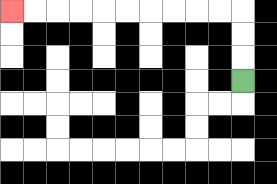{'start': '[10, 3]', 'end': '[0, 0]', 'path_directions': 'U,U,U,L,L,L,L,L,L,L,L,L,L', 'path_coordinates': '[[10, 3], [10, 2], [10, 1], [10, 0], [9, 0], [8, 0], [7, 0], [6, 0], [5, 0], [4, 0], [3, 0], [2, 0], [1, 0], [0, 0]]'}